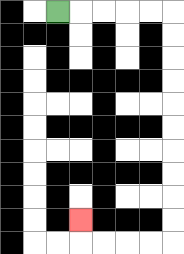{'start': '[2, 0]', 'end': '[3, 9]', 'path_directions': 'R,R,R,R,R,D,D,D,D,D,D,D,D,D,D,L,L,L,L,U', 'path_coordinates': '[[2, 0], [3, 0], [4, 0], [5, 0], [6, 0], [7, 0], [7, 1], [7, 2], [7, 3], [7, 4], [7, 5], [7, 6], [7, 7], [7, 8], [7, 9], [7, 10], [6, 10], [5, 10], [4, 10], [3, 10], [3, 9]]'}